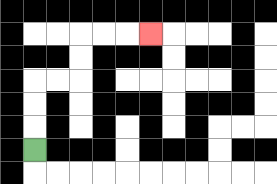{'start': '[1, 6]', 'end': '[6, 1]', 'path_directions': 'U,U,U,R,R,U,U,R,R,R', 'path_coordinates': '[[1, 6], [1, 5], [1, 4], [1, 3], [2, 3], [3, 3], [3, 2], [3, 1], [4, 1], [5, 1], [6, 1]]'}